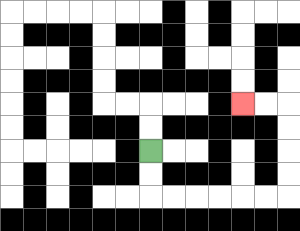{'start': '[6, 6]', 'end': '[10, 4]', 'path_directions': 'D,D,R,R,R,R,R,R,U,U,U,U,L,L', 'path_coordinates': '[[6, 6], [6, 7], [6, 8], [7, 8], [8, 8], [9, 8], [10, 8], [11, 8], [12, 8], [12, 7], [12, 6], [12, 5], [12, 4], [11, 4], [10, 4]]'}